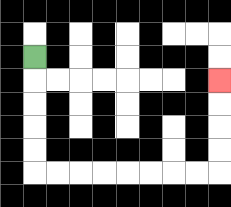{'start': '[1, 2]', 'end': '[9, 3]', 'path_directions': 'D,D,D,D,D,R,R,R,R,R,R,R,R,U,U,U,U', 'path_coordinates': '[[1, 2], [1, 3], [1, 4], [1, 5], [1, 6], [1, 7], [2, 7], [3, 7], [4, 7], [5, 7], [6, 7], [7, 7], [8, 7], [9, 7], [9, 6], [9, 5], [9, 4], [9, 3]]'}